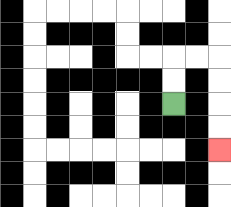{'start': '[7, 4]', 'end': '[9, 6]', 'path_directions': 'U,U,R,R,D,D,D,D', 'path_coordinates': '[[7, 4], [7, 3], [7, 2], [8, 2], [9, 2], [9, 3], [9, 4], [9, 5], [9, 6]]'}